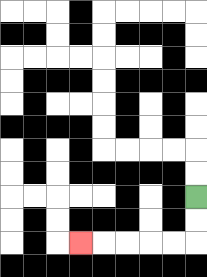{'start': '[8, 8]', 'end': '[3, 10]', 'path_directions': 'D,D,L,L,L,L,L', 'path_coordinates': '[[8, 8], [8, 9], [8, 10], [7, 10], [6, 10], [5, 10], [4, 10], [3, 10]]'}